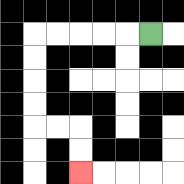{'start': '[6, 1]', 'end': '[3, 7]', 'path_directions': 'L,L,L,L,L,D,D,D,D,R,R,D,D', 'path_coordinates': '[[6, 1], [5, 1], [4, 1], [3, 1], [2, 1], [1, 1], [1, 2], [1, 3], [1, 4], [1, 5], [2, 5], [3, 5], [3, 6], [3, 7]]'}